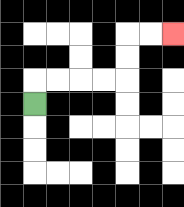{'start': '[1, 4]', 'end': '[7, 1]', 'path_directions': 'U,R,R,R,R,U,U,R,R', 'path_coordinates': '[[1, 4], [1, 3], [2, 3], [3, 3], [4, 3], [5, 3], [5, 2], [5, 1], [6, 1], [7, 1]]'}